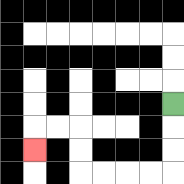{'start': '[7, 4]', 'end': '[1, 6]', 'path_directions': 'D,D,D,L,L,L,L,U,U,L,L,D', 'path_coordinates': '[[7, 4], [7, 5], [7, 6], [7, 7], [6, 7], [5, 7], [4, 7], [3, 7], [3, 6], [3, 5], [2, 5], [1, 5], [1, 6]]'}